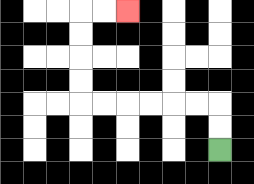{'start': '[9, 6]', 'end': '[5, 0]', 'path_directions': 'U,U,L,L,L,L,L,L,U,U,U,U,R,R', 'path_coordinates': '[[9, 6], [9, 5], [9, 4], [8, 4], [7, 4], [6, 4], [5, 4], [4, 4], [3, 4], [3, 3], [3, 2], [3, 1], [3, 0], [4, 0], [5, 0]]'}